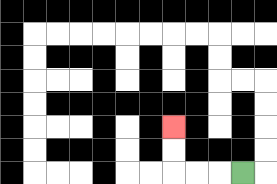{'start': '[10, 7]', 'end': '[7, 5]', 'path_directions': 'L,L,L,U,U', 'path_coordinates': '[[10, 7], [9, 7], [8, 7], [7, 7], [7, 6], [7, 5]]'}